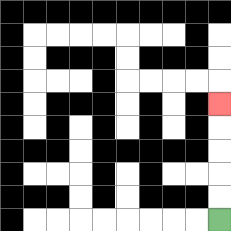{'start': '[9, 9]', 'end': '[9, 4]', 'path_directions': 'U,U,U,U,U', 'path_coordinates': '[[9, 9], [9, 8], [9, 7], [9, 6], [9, 5], [9, 4]]'}